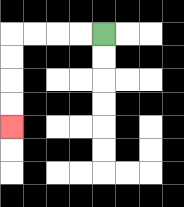{'start': '[4, 1]', 'end': '[0, 5]', 'path_directions': 'L,L,L,L,D,D,D,D', 'path_coordinates': '[[4, 1], [3, 1], [2, 1], [1, 1], [0, 1], [0, 2], [0, 3], [0, 4], [0, 5]]'}